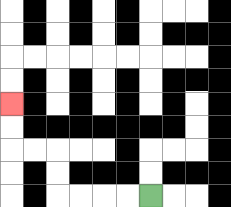{'start': '[6, 8]', 'end': '[0, 4]', 'path_directions': 'L,L,L,L,U,U,L,L,U,U', 'path_coordinates': '[[6, 8], [5, 8], [4, 8], [3, 8], [2, 8], [2, 7], [2, 6], [1, 6], [0, 6], [0, 5], [0, 4]]'}